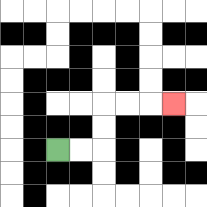{'start': '[2, 6]', 'end': '[7, 4]', 'path_directions': 'R,R,U,U,R,R,R', 'path_coordinates': '[[2, 6], [3, 6], [4, 6], [4, 5], [4, 4], [5, 4], [6, 4], [7, 4]]'}